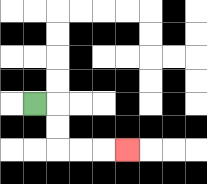{'start': '[1, 4]', 'end': '[5, 6]', 'path_directions': 'R,D,D,R,R,R', 'path_coordinates': '[[1, 4], [2, 4], [2, 5], [2, 6], [3, 6], [4, 6], [5, 6]]'}